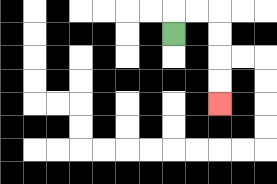{'start': '[7, 1]', 'end': '[9, 4]', 'path_directions': 'U,R,R,D,D,D,D', 'path_coordinates': '[[7, 1], [7, 0], [8, 0], [9, 0], [9, 1], [9, 2], [9, 3], [9, 4]]'}